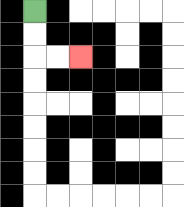{'start': '[1, 0]', 'end': '[3, 2]', 'path_directions': 'D,D,R,R', 'path_coordinates': '[[1, 0], [1, 1], [1, 2], [2, 2], [3, 2]]'}